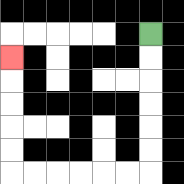{'start': '[6, 1]', 'end': '[0, 2]', 'path_directions': 'D,D,D,D,D,D,L,L,L,L,L,L,U,U,U,U,U', 'path_coordinates': '[[6, 1], [6, 2], [6, 3], [6, 4], [6, 5], [6, 6], [6, 7], [5, 7], [4, 7], [3, 7], [2, 7], [1, 7], [0, 7], [0, 6], [0, 5], [0, 4], [0, 3], [0, 2]]'}